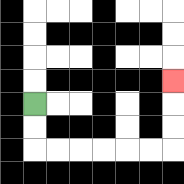{'start': '[1, 4]', 'end': '[7, 3]', 'path_directions': 'D,D,R,R,R,R,R,R,U,U,U', 'path_coordinates': '[[1, 4], [1, 5], [1, 6], [2, 6], [3, 6], [4, 6], [5, 6], [6, 6], [7, 6], [7, 5], [7, 4], [7, 3]]'}